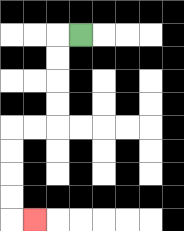{'start': '[3, 1]', 'end': '[1, 9]', 'path_directions': 'L,D,D,D,D,L,L,D,D,D,D,R', 'path_coordinates': '[[3, 1], [2, 1], [2, 2], [2, 3], [2, 4], [2, 5], [1, 5], [0, 5], [0, 6], [0, 7], [0, 8], [0, 9], [1, 9]]'}